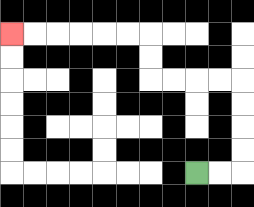{'start': '[8, 7]', 'end': '[0, 1]', 'path_directions': 'R,R,U,U,U,U,L,L,L,L,U,U,L,L,L,L,L,L', 'path_coordinates': '[[8, 7], [9, 7], [10, 7], [10, 6], [10, 5], [10, 4], [10, 3], [9, 3], [8, 3], [7, 3], [6, 3], [6, 2], [6, 1], [5, 1], [4, 1], [3, 1], [2, 1], [1, 1], [0, 1]]'}